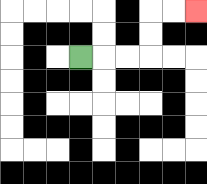{'start': '[3, 2]', 'end': '[8, 0]', 'path_directions': 'R,R,R,U,U,R,R', 'path_coordinates': '[[3, 2], [4, 2], [5, 2], [6, 2], [6, 1], [6, 0], [7, 0], [8, 0]]'}